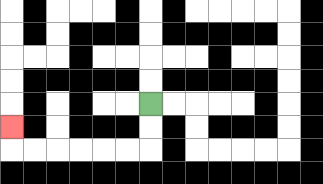{'start': '[6, 4]', 'end': '[0, 5]', 'path_directions': 'D,D,L,L,L,L,L,L,U', 'path_coordinates': '[[6, 4], [6, 5], [6, 6], [5, 6], [4, 6], [3, 6], [2, 6], [1, 6], [0, 6], [0, 5]]'}